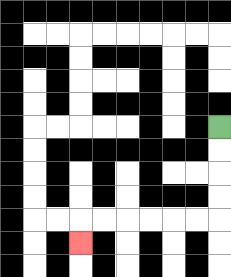{'start': '[9, 5]', 'end': '[3, 10]', 'path_directions': 'D,D,D,D,L,L,L,L,L,L,D', 'path_coordinates': '[[9, 5], [9, 6], [9, 7], [9, 8], [9, 9], [8, 9], [7, 9], [6, 9], [5, 9], [4, 9], [3, 9], [3, 10]]'}